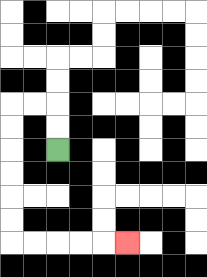{'start': '[2, 6]', 'end': '[5, 10]', 'path_directions': 'U,U,L,L,D,D,D,D,D,D,R,R,R,R,R', 'path_coordinates': '[[2, 6], [2, 5], [2, 4], [1, 4], [0, 4], [0, 5], [0, 6], [0, 7], [0, 8], [0, 9], [0, 10], [1, 10], [2, 10], [3, 10], [4, 10], [5, 10]]'}